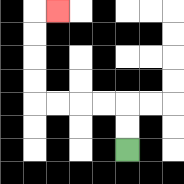{'start': '[5, 6]', 'end': '[2, 0]', 'path_directions': 'U,U,L,L,L,L,U,U,U,U,R', 'path_coordinates': '[[5, 6], [5, 5], [5, 4], [4, 4], [3, 4], [2, 4], [1, 4], [1, 3], [1, 2], [1, 1], [1, 0], [2, 0]]'}